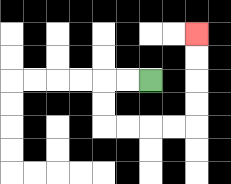{'start': '[6, 3]', 'end': '[8, 1]', 'path_directions': 'L,L,D,D,R,R,R,R,U,U,U,U', 'path_coordinates': '[[6, 3], [5, 3], [4, 3], [4, 4], [4, 5], [5, 5], [6, 5], [7, 5], [8, 5], [8, 4], [8, 3], [8, 2], [8, 1]]'}